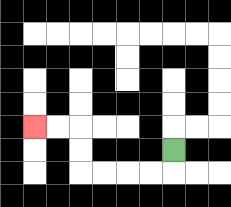{'start': '[7, 6]', 'end': '[1, 5]', 'path_directions': 'D,L,L,L,L,U,U,L,L', 'path_coordinates': '[[7, 6], [7, 7], [6, 7], [5, 7], [4, 7], [3, 7], [3, 6], [3, 5], [2, 5], [1, 5]]'}